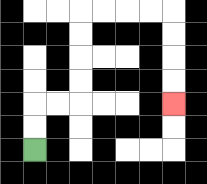{'start': '[1, 6]', 'end': '[7, 4]', 'path_directions': 'U,U,R,R,U,U,U,U,R,R,R,R,D,D,D,D', 'path_coordinates': '[[1, 6], [1, 5], [1, 4], [2, 4], [3, 4], [3, 3], [3, 2], [3, 1], [3, 0], [4, 0], [5, 0], [6, 0], [7, 0], [7, 1], [7, 2], [7, 3], [7, 4]]'}